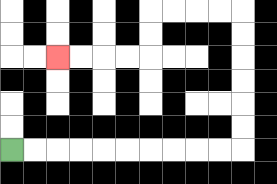{'start': '[0, 6]', 'end': '[2, 2]', 'path_directions': 'R,R,R,R,R,R,R,R,R,R,U,U,U,U,U,U,L,L,L,L,D,D,L,L,L,L', 'path_coordinates': '[[0, 6], [1, 6], [2, 6], [3, 6], [4, 6], [5, 6], [6, 6], [7, 6], [8, 6], [9, 6], [10, 6], [10, 5], [10, 4], [10, 3], [10, 2], [10, 1], [10, 0], [9, 0], [8, 0], [7, 0], [6, 0], [6, 1], [6, 2], [5, 2], [4, 2], [3, 2], [2, 2]]'}